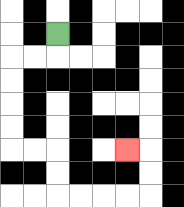{'start': '[2, 1]', 'end': '[5, 6]', 'path_directions': 'D,L,L,D,D,D,D,R,R,D,D,R,R,R,R,U,U,L', 'path_coordinates': '[[2, 1], [2, 2], [1, 2], [0, 2], [0, 3], [0, 4], [0, 5], [0, 6], [1, 6], [2, 6], [2, 7], [2, 8], [3, 8], [4, 8], [5, 8], [6, 8], [6, 7], [6, 6], [5, 6]]'}